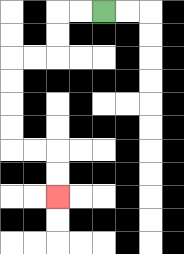{'start': '[4, 0]', 'end': '[2, 8]', 'path_directions': 'L,L,D,D,L,L,D,D,D,D,R,R,D,D', 'path_coordinates': '[[4, 0], [3, 0], [2, 0], [2, 1], [2, 2], [1, 2], [0, 2], [0, 3], [0, 4], [0, 5], [0, 6], [1, 6], [2, 6], [2, 7], [2, 8]]'}